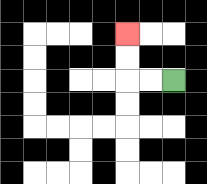{'start': '[7, 3]', 'end': '[5, 1]', 'path_directions': 'L,L,U,U', 'path_coordinates': '[[7, 3], [6, 3], [5, 3], [5, 2], [5, 1]]'}